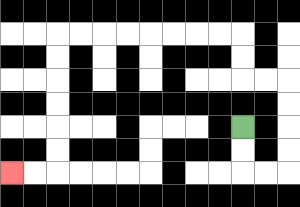{'start': '[10, 5]', 'end': '[0, 7]', 'path_directions': 'D,D,R,R,U,U,U,U,L,L,U,U,L,L,L,L,L,L,L,L,D,D,D,D,D,D,L,L', 'path_coordinates': '[[10, 5], [10, 6], [10, 7], [11, 7], [12, 7], [12, 6], [12, 5], [12, 4], [12, 3], [11, 3], [10, 3], [10, 2], [10, 1], [9, 1], [8, 1], [7, 1], [6, 1], [5, 1], [4, 1], [3, 1], [2, 1], [2, 2], [2, 3], [2, 4], [2, 5], [2, 6], [2, 7], [1, 7], [0, 7]]'}